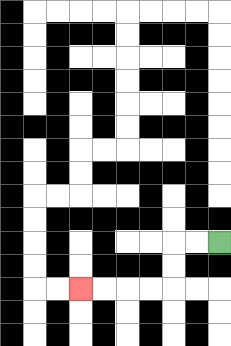{'start': '[9, 10]', 'end': '[3, 12]', 'path_directions': 'L,L,D,D,L,L,L,L', 'path_coordinates': '[[9, 10], [8, 10], [7, 10], [7, 11], [7, 12], [6, 12], [5, 12], [4, 12], [3, 12]]'}